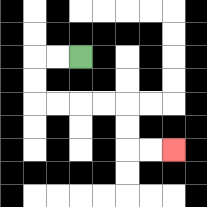{'start': '[3, 2]', 'end': '[7, 6]', 'path_directions': 'L,L,D,D,R,R,R,R,D,D,R,R', 'path_coordinates': '[[3, 2], [2, 2], [1, 2], [1, 3], [1, 4], [2, 4], [3, 4], [4, 4], [5, 4], [5, 5], [5, 6], [6, 6], [7, 6]]'}